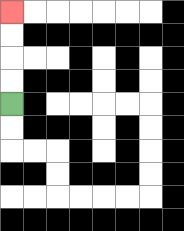{'start': '[0, 4]', 'end': '[0, 0]', 'path_directions': 'U,U,U,U', 'path_coordinates': '[[0, 4], [0, 3], [0, 2], [0, 1], [0, 0]]'}